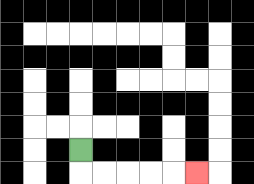{'start': '[3, 6]', 'end': '[8, 7]', 'path_directions': 'D,R,R,R,R,R', 'path_coordinates': '[[3, 6], [3, 7], [4, 7], [5, 7], [6, 7], [7, 7], [8, 7]]'}